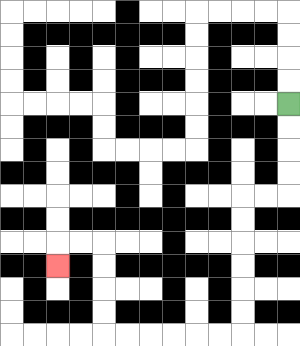{'start': '[12, 4]', 'end': '[2, 11]', 'path_directions': 'D,D,D,D,L,L,D,D,D,D,D,D,L,L,L,L,L,L,U,U,U,U,L,L,D', 'path_coordinates': '[[12, 4], [12, 5], [12, 6], [12, 7], [12, 8], [11, 8], [10, 8], [10, 9], [10, 10], [10, 11], [10, 12], [10, 13], [10, 14], [9, 14], [8, 14], [7, 14], [6, 14], [5, 14], [4, 14], [4, 13], [4, 12], [4, 11], [4, 10], [3, 10], [2, 10], [2, 11]]'}